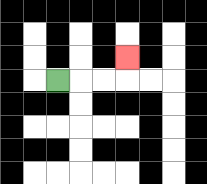{'start': '[2, 3]', 'end': '[5, 2]', 'path_directions': 'R,R,R,U', 'path_coordinates': '[[2, 3], [3, 3], [4, 3], [5, 3], [5, 2]]'}